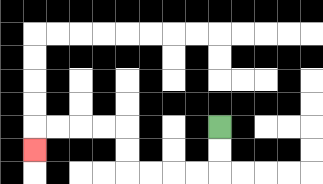{'start': '[9, 5]', 'end': '[1, 6]', 'path_directions': 'D,D,L,L,L,L,U,U,L,L,L,L,D', 'path_coordinates': '[[9, 5], [9, 6], [9, 7], [8, 7], [7, 7], [6, 7], [5, 7], [5, 6], [5, 5], [4, 5], [3, 5], [2, 5], [1, 5], [1, 6]]'}